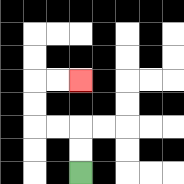{'start': '[3, 7]', 'end': '[3, 3]', 'path_directions': 'U,U,L,L,U,U,R,R', 'path_coordinates': '[[3, 7], [3, 6], [3, 5], [2, 5], [1, 5], [1, 4], [1, 3], [2, 3], [3, 3]]'}